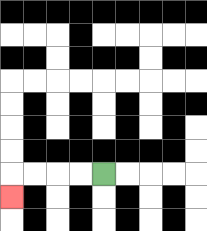{'start': '[4, 7]', 'end': '[0, 8]', 'path_directions': 'L,L,L,L,D', 'path_coordinates': '[[4, 7], [3, 7], [2, 7], [1, 7], [0, 7], [0, 8]]'}